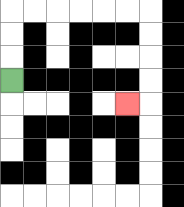{'start': '[0, 3]', 'end': '[5, 4]', 'path_directions': 'U,U,U,R,R,R,R,R,R,D,D,D,D,L', 'path_coordinates': '[[0, 3], [0, 2], [0, 1], [0, 0], [1, 0], [2, 0], [3, 0], [4, 0], [5, 0], [6, 0], [6, 1], [6, 2], [6, 3], [6, 4], [5, 4]]'}